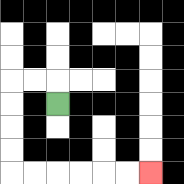{'start': '[2, 4]', 'end': '[6, 7]', 'path_directions': 'U,L,L,D,D,D,D,R,R,R,R,R,R', 'path_coordinates': '[[2, 4], [2, 3], [1, 3], [0, 3], [0, 4], [0, 5], [0, 6], [0, 7], [1, 7], [2, 7], [3, 7], [4, 7], [5, 7], [6, 7]]'}